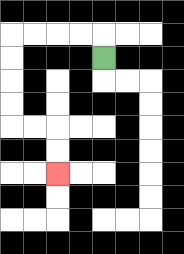{'start': '[4, 2]', 'end': '[2, 7]', 'path_directions': 'U,L,L,L,L,D,D,D,D,R,R,D,D', 'path_coordinates': '[[4, 2], [4, 1], [3, 1], [2, 1], [1, 1], [0, 1], [0, 2], [0, 3], [0, 4], [0, 5], [1, 5], [2, 5], [2, 6], [2, 7]]'}